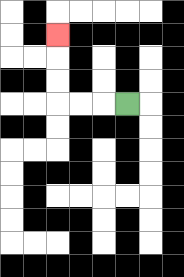{'start': '[5, 4]', 'end': '[2, 1]', 'path_directions': 'L,L,L,U,U,U', 'path_coordinates': '[[5, 4], [4, 4], [3, 4], [2, 4], [2, 3], [2, 2], [2, 1]]'}